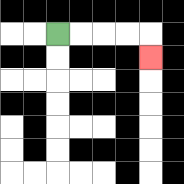{'start': '[2, 1]', 'end': '[6, 2]', 'path_directions': 'R,R,R,R,D', 'path_coordinates': '[[2, 1], [3, 1], [4, 1], [5, 1], [6, 1], [6, 2]]'}